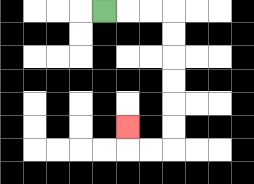{'start': '[4, 0]', 'end': '[5, 5]', 'path_directions': 'R,R,R,D,D,D,D,D,D,L,L,U', 'path_coordinates': '[[4, 0], [5, 0], [6, 0], [7, 0], [7, 1], [7, 2], [7, 3], [7, 4], [7, 5], [7, 6], [6, 6], [5, 6], [5, 5]]'}